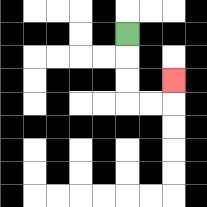{'start': '[5, 1]', 'end': '[7, 3]', 'path_directions': 'D,D,D,R,R,U', 'path_coordinates': '[[5, 1], [5, 2], [5, 3], [5, 4], [6, 4], [7, 4], [7, 3]]'}